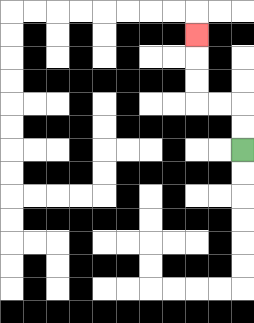{'start': '[10, 6]', 'end': '[8, 1]', 'path_directions': 'U,U,L,L,U,U,U', 'path_coordinates': '[[10, 6], [10, 5], [10, 4], [9, 4], [8, 4], [8, 3], [8, 2], [8, 1]]'}